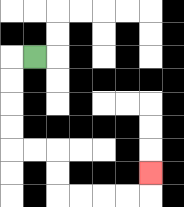{'start': '[1, 2]', 'end': '[6, 7]', 'path_directions': 'L,D,D,D,D,R,R,D,D,R,R,R,R,U', 'path_coordinates': '[[1, 2], [0, 2], [0, 3], [0, 4], [0, 5], [0, 6], [1, 6], [2, 6], [2, 7], [2, 8], [3, 8], [4, 8], [5, 8], [6, 8], [6, 7]]'}